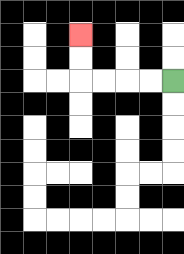{'start': '[7, 3]', 'end': '[3, 1]', 'path_directions': 'L,L,L,L,U,U', 'path_coordinates': '[[7, 3], [6, 3], [5, 3], [4, 3], [3, 3], [3, 2], [3, 1]]'}